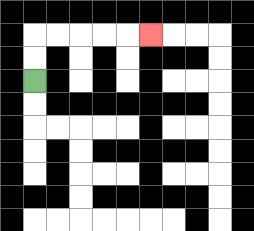{'start': '[1, 3]', 'end': '[6, 1]', 'path_directions': 'U,U,R,R,R,R,R', 'path_coordinates': '[[1, 3], [1, 2], [1, 1], [2, 1], [3, 1], [4, 1], [5, 1], [6, 1]]'}